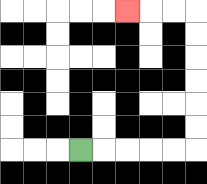{'start': '[3, 6]', 'end': '[5, 0]', 'path_directions': 'R,R,R,R,R,U,U,U,U,U,U,L,L,L', 'path_coordinates': '[[3, 6], [4, 6], [5, 6], [6, 6], [7, 6], [8, 6], [8, 5], [8, 4], [8, 3], [8, 2], [8, 1], [8, 0], [7, 0], [6, 0], [5, 0]]'}